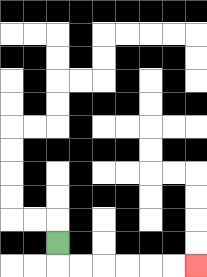{'start': '[2, 10]', 'end': '[8, 11]', 'path_directions': 'D,R,R,R,R,R,R', 'path_coordinates': '[[2, 10], [2, 11], [3, 11], [4, 11], [5, 11], [6, 11], [7, 11], [8, 11]]'}